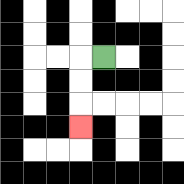{'start': '[4, 2]', 'end': '[3, 5]', 'path_directions': 'L,D,D,D', 'path_coordinates': '[[4, 2], [3, 2], [3, 3], [3, 4], [3, 5]]'}